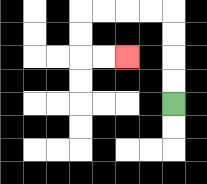{'start': '[7, 4]', 'end': '[5, 2]', 'path_directions': 'U,U,U,U,L,L,L,L,D,D,R,R', 'path_coordinates': '[[7, 4], [7, 3], [7, 2], [7, 1], [7, 0], [6, 0], [5, 0], [4, 0], [3, 0], [3, 1], [3, 2], [4, 2], [5, 2]]'}